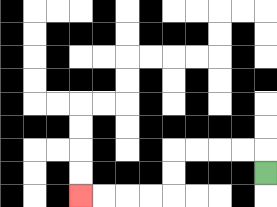{'start': '[11, 7]', 'end': '[3, 8]', 'path_directions': 'U,L,L,L,L,D,D,L,L,L,L', 'path_coordinates': '[[11, 7], [11, 6], [10, 6], [9, 6], [8, 6], [7, 6], [7, 7], [7, 8], [6, 8], [5, 8], [4, 8], [3, 8]]'}